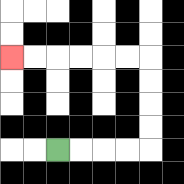{'start': '[2, 6]', 'end': '[0, 2]', 'path_directions': 'R,R,R,R,U,U,U,U,L,L,L,L,L,L', 'path_coordinates': '[[2, 6], [3, 6], [4, 6], [5, 6], [6, 6], [6, 5], [6, 4], [6, 3], [6, 2], [5, 2], [4, 2], [3, 2], [2, 2], [1, 2], [0, 2]]'}